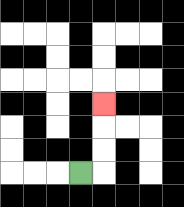{'start': '[3, 7]', 'end': '[4, 4]', 'path_directions': 'R,U,U,U', 'path_coordinates': '[[3, 7], [4, 7], [4, 6], [4, 5], [4, 4]]'}